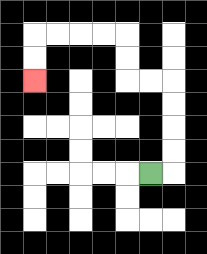{'start': '[6, 7]', 'end': '[1, 3]', 'path_directions': 'R,U,U,U,U,L,L,U,U,L,L,L,L,D,D', 'path_coordinates': '[[6, 7], [7, 7], [7, 6], [7, 5], [7, 4], [7, 3], [6, 3], [5, 3], [5, 2], [5, 1], [4, 1], [3, 1], [2, 1], [1, 1], [1, 2], [1, 3]]'}